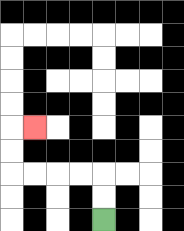{'start': '[4, 9]', 'end': '[1, 5]', 'path_directions': 'U,U,L,L,L,L,U,U,R', 'path_coordinates': '[[4, 9], [4, 8], [4, 7], [3, 7], [2, 7], [1, 7], [0, 7], [0, 6], [0, 5], [1, 5]]'}